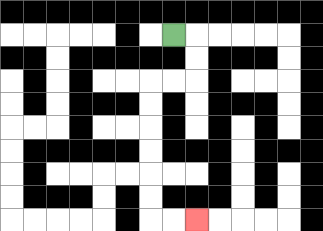{'start': '[7, 1]', 'end': '[8, 9]', 'path_directions': 'R,D,D,L,L,D,D,D,D,D,D,R,R', 'path_coordinates': '[[7, 1], [8, 1], [8, 2], [8, 3], [7, 3], [6, 3], [6, 4], [6, 5], [6, 6], [6, 7], [6, 8], [6, 9], [7, 9], [8, 9]]'}